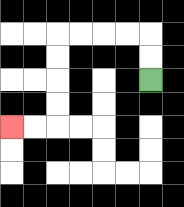{'start': '[6, 3]', 'end': '[0, 5]', 'path_directions': 'U,U,L,L,L,L,D,D,D,D,L,L', 'path_coordinates': '[[6, 3], [6, 2], [6, 1], [5, 1], [4, 1], [3, 1], [2, 1], [2, 2], [2, 3], [2, 4], [2, 5], [1, 5], [0, 5]]'}